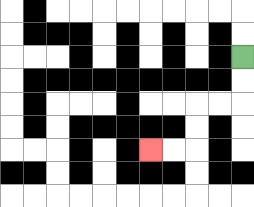{'start': '[10, 2]', 'end': '[6, 6]', 'path_directions': 'D,D,L,L,D,D,L,L', 'path_coordinates': '[[10, 2], [10, 3], [10, 4], [9, 4], [8, 4], [8, 5], [8, 6], [7, 6], [6, 6]]'}